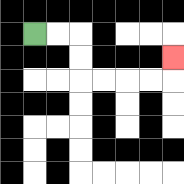{'start': '[1, 1]', 'end': '[7, 2]', 'path_directions': 'R,R,D,D,R,R,R,R,U', 'path_coordinates': '[[1, 1], [2, 1], [3, 1], [3, 2], [3, 3], [4, 3], [5, 3], [6, 3], [7, 3], [7, 2]]'}